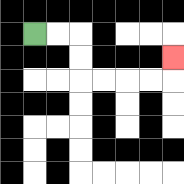{'start': '[1, 1]', 'end': '[7, 2]', 'path_directions': 'R,R,D,D,R,R,R,R,U', 'path_coordinates': '[[1, 1], [2, 1], [3, 1], [3, 2], [3, 3], [4, 3], [5, 3], [6, 3], [7, 3], [7, 2]]'}